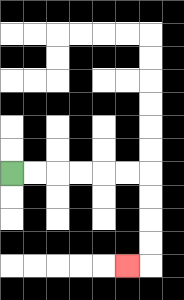{'start': '[0, 7]', 'end': '[5, 11]', 'path_directions': 'R,R,R,R,R,R,D,D,D,D,L', 'path_coordinates': '[[0, 7], [1, 7], [2, 7], [3, 7], [4, 7], [5, 7], [6, 7], [6, 8], [6, 9], [6, 10], [6, 11], [5, 11]]'}